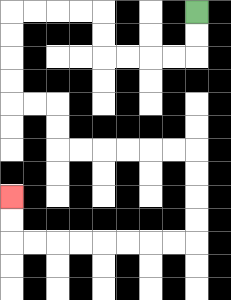{'start': '[8, 0]', 'end': '[0, 8]', 'path_directions': 'D,D,L,L,L,L,U,U,L,L,L,L,D,D,D,D,R,R,D,D,R,R,R,R,R,R,D,D,D,D,L,L,L,L,L,L,L,L,U,U', 'path_coordinates': '[[8, 0], [8, 1], [8, 2], [7, 2], [6, 2], [5, 2], [4, 2], [4, 1], [4, 0], [3, 0], [2, 0], [1, 0], [0, 0], [0, 1], [0, 2], [0, 3], [0, 4], [1, 4], [2, 4], [2, 5], [2, 6], [3, 6], [4, 6], [5, 6], [6, 6], [7, 6], [8, 6], [8, 7], [8, 8], [8, 9], [8, 10], [7, 10], [6, 10], [5, 10], [4, 10], [3, 10], [2, 10], [1, 10], [0, 10], [0, 9], [0, 8]]'}